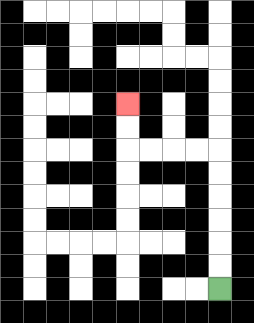{'start': '[9, 12]', 'end': '[5, 4]', 'path_directions': 'U,U,U,U,U,U,L,L,L,L,U,U', 'path_coordinates': '[[9, 12], [9, 11], [9, 10], [9, 9], [9, 8], [9, 7], [9, 6], [8, 6], [7, 6], [6, 6], [5, 6], [5, 5], [5, 4]]'}